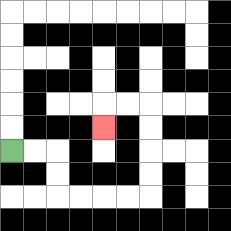{'start': '[0, 6]', 'end': '[4, 5]', 'path_directions': 'R,R,D,D,R,R,R,R,U,U,U,U,L,L,D', 'path_coordinates': '[[0, 6], [1, 6], [2, 6], [2, 7], [2, 8], [3, 8], [4, 8], [5, 8], [6, 8], [6, 7], [6, 6], [6, 5], [6, 4], [5, 4], [4, 4], [4, 5]]'}